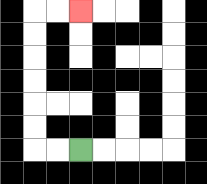{'start': '[3, 6]', 'end': '[3, 0]', 'path_directions': 'L,L,U,U,U,U,U,U,R,R', 'path_coordinates': '[[3, 6], [2, 6], [1, 6], [1, 5], [1, 4], [1, 3], [1, 2], [1, 1], [1, 0], [2, 0], [3, 0]]'}